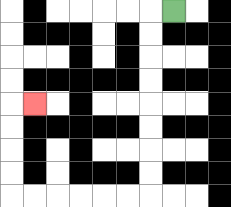{'start': '[7, 0]', 'end': '[1, 4]', 'path_directions': 'L,D,D,D,D,D,D,D,D,L,L,L,L,L,L,U,U,U,U,R', 'path_coordinates': '[[7, 0], [6, 0], [6, 1], [6, 2], [6, 3], [6, 4], [6, 5], [6, 6], [6, 7], [6, 8], [5, 8], [4, 8], [3, 8], [2, 8], [1, 8], [0, 8], [0, 7], [0, 6], [0, 5], [0, 4], [1, 4]]'}